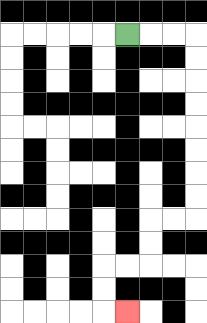{'start': '[5, 1]', 'end': '[5, 13]', 'path_directions': 'R,R,R,D,D,D,D,D,D,D,D,L,L,D,D,L,L,D,D,R', 'path_coordinates': '[[5, 1], [6, 1], [7, 1], [8, 1], [8, 2], [8, 3], [8, 4], [8, 5], [8, 6], [8, 7], [8, 8], [8, 9], [7, 9], [6, 9], [6, 10], [6, 11], [5, 11], [4, 11], [4, 12], [4, 13], [5, 13]]'}